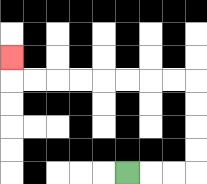{'start': '[5, 7]', 'end': '[0, 2]', 'path_directions': 'R,R,R,U,U,U,U,L,L,L,L,L,L,L,L,U', 'path_coordinates': '[[5, 7], [6, 7], [7, 7], [8, 7], [8, 6], [8, 5], [8, 4], [8, 3], [7, 3], [6, 3], [5, 3], [4, 3], [3, 3], [2, 3], [1, 3], [0, 3], [0, 2]]'}